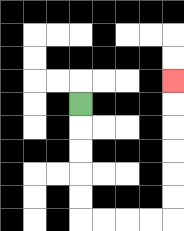{'start': '[3, 4]', 'end': '[7, 3]', 'path_directions': 'D,D,D,D,D,R,R,R,R,U,U,U,U,U,U', 'path_coordinates': '[[3, 4], [3, 5], [3, 6], [3, 7], [3, 8], [3, 9], [4, 9], [5, 9], [6, 9], [7, 9], [7, 8], [7, 7], [7, 6], [7, 5], [7, 4], [7, 3]]'}